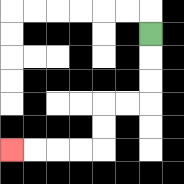{'start': '[6, 1]', 'end': '[0, 6]', 'path_directions': 'D,D,D,L,L,D,D,L,L,L,L', 'path_coordinates': '[[6, 1], [6, 2], [6, 3], [6, 4], [5, 4], [4, 4], [4, 5], [4, 6], [3, 6], [2, 6], [1, 6], [0, 6]]'}